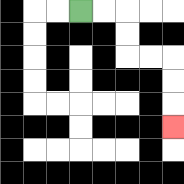{'start': '[3, 0]', 'end': '[7, 5]', 'path_directions': 'R,R,D,D,R,R,D,D,D', 'path_coordinates': '[[3, 0], [4, 0], [5, 0], [5, 1], [5, 2], [6, 2], [7, 2], [7, 3], [7, 4], [7, 5]]'}